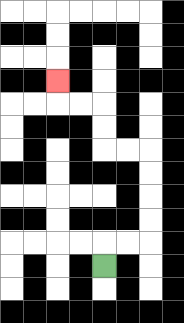{'start': '[4, 11]', 'end': '[2, 3]', 'path_directions': 'U,R,R,U,U,U,U,L,L,U,U,L,L,U', 'path_coordinates': '[[4, 11], [4, 10], [5, 10], [6, 10], [6, 9], [6, 8], [6, 7], [6, 6], [5, 6], [4, 6], [4, 5], [4, 4], [3, 4], [2, 4], [2, 3]]'}